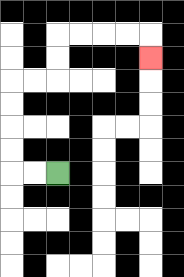{'start': '[2, 7]', 'end': '[6, 2]', 'path_directions': 'L,L,U,U,U,U,R,R,U,U,R,R,R,R,D', 'path_coordinates': '[[2, 7], [1, 7], [0, 7], [0, 6], [0, 5], [0, 4], [0, 3], [1, 3], [2, 3], [2, 2], [2, 1], [3, 1], [4, 1], [5, 1], [6, 1], [6, 2]]'}